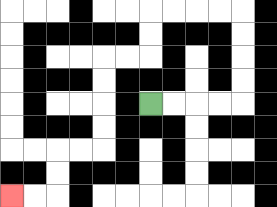{'start': '[6, 4]', 'end': '[0, 8]', 'path_directions': 'R,R,R,R,U,U,U,U,L,L,L,L,D,D,L,L,D,D,D,D,L,L,D,D,L,L', 'path_coordinates': '[[6, 4], [7, 4], [8, 4], [9, 4], [10, 4], [10, 3], [10, 2], [10, 1], [10, 0], [9, 0], [8, 0], [7, 0], [6, 0], [6, 1], [6, 2], [5, 2], [4, 2], [4, 3], [4, 4], [4, 5], [4, 6], [3, 6], [2, 6], [2, 7], [2, 8], [1, 8], [0, 8]]'}